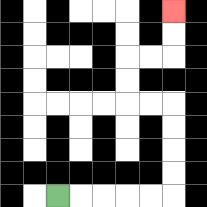{'start': '[2, 8]', 'end': '[7, 0]', 'path_directions': 'R,R,R,R,R,U,U,U,U,L,L,U,U,R,R,U,U', 'path_coordinates': '[[2, 8], [3, 8], [4, 8], [5, 8], [6, 8], [7, 8], [7, 7], [7, 6], [7, 5], [7, 4], [6, 4], [5, 4], [5, 3], [5, 2], [6, 2], [7, 2], [7, 1], [7, 0]]'}